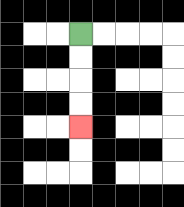{'start': '[3, 1]', 'end': '[3, 5]', 'path_directions': 'D,D,D,D', 'path_coordinates': '[[3, 1], [3, 2], [3, 3], [3, 4], [3, 5]]'}